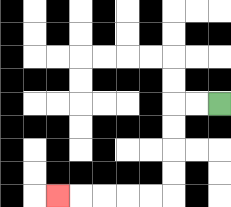{'start': '[9, 4]', 'end': '[2, 8]', 'path_directions': 'L,L,D,D,D,D,L,L,L,L,L', 'path_coordinates': '[[9, 4], [8, 4], [7, 4], [7, 5], [7, 6], [7, 7], [7, 8], [6, 8], [5, 8], [4, 8], [3, 8], [2, 8]]'}